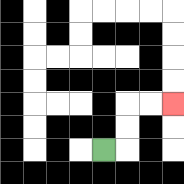{'start': '[4, 6]', 'end': '[7, 4]', 'path_directions': 'R,U,U,R,R', 'path_coordinates': '[[4, 6], [5, 6], [5, 5], [5, 4], [6, 4], [7, 4]]'}